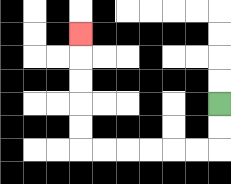{'start': '[9, 4]', 'end': '[3, 1]', 'path_directions': 'D,D,L,L,L,L,L,L,U,U,U,U,U', 'path_coordinates': '[[9, 4], [9, 5], [9, 6], [8, 6], [7, 6], [6, 6], [5, 6], [4, 6], [3, 6], [3, 5], [3, 4], [3, 3], [3, 2], [3, 1]]'}